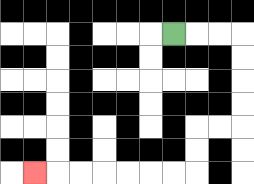{'start': '[7, 1]', 'end': '[1, 7]', 'path_directions': 'R,R,R,D,D,D,D,L,L,D,D,L,L,L,L,L,L,L', 'path_coordinates': '[[7, 1], [8, 1], [9, 1], [10, 1], [10, 2], [10, 3], [10, 4], [10, 5], [9, 5], [8, 5], [8, 6], [8, 7], [7, 7], [6, 7], [5, 7], [4, 7], [3, 7], [2, 7], [1, 7]]'}